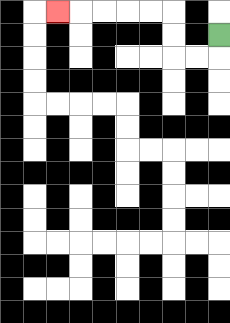{'start': '[9, 1]', 'end': '[2, 0]', 'path_directions': 'D,L,L,U,U,L,L,L,L,L', 'path_coordinates': '[[9, 1], [9, 2], [8, 2], [7, 2], [7, 1], [7, 0], [6, 0], [5, 0], [4, 0], [3, 0], [2, 0]]'}